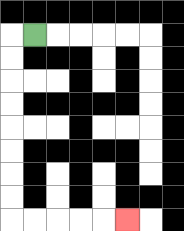{'start': '[1, 1]', 'end': '[5, 9]', 'path_directions': 'L,D,D,D,D,D,D,D,D,R,R,R,R,R', 'path_coordinates': '[[1, 1], [0, 1], [0, 2], [0, 3], [0, 4], [0, 5], [0, 6], [0, 7], [0, 8], [0, 9], [1, 9], [2, 9], [3, 9], [4, 9], [5, 9]]'}